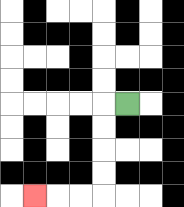{'start': '[5, 4]', 'end': '[1, 8]', 'path_directions': 'L,D,D,D,D,L,L,L', 'path_coordinates': '[[5, 4], [4, 4], [4, 5], [4, 6], [4, 7], [4, 8], [3, 8], [2, 8], [1, 8]]'}